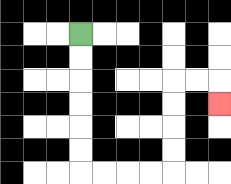{'start': '[3, 1]', 'end': '[9, 4]', 'path_directions': 'D,D,D,D,D,D,R,R,R,R,U,U,U,U,R,R,D', 'path_coordinates': '[[3, 1], [3, 2], [3, 3], [3, 4], [3, 5], [3, 6], [3, 7], [4, 7], [5, 7], [6, 7], [7, 7], [7, 6], [7, 5], [7, 4], [7, 3], [8, 3], [9, 3], [9, 4]]'}